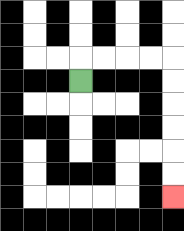{'start': '[3, 3]', 'end': '[7, 8]', 'path_directions': 'U,R,R,R,R,D,D,D,D,D,D', 'path_coordinates': '[[3, 3], [3, 2], [4, 2], [5, 2], [6, 2], [7, 2], [7, 3], [7, 4], [7, 5], [7, 6], [7, 7], [7, 8]]'}